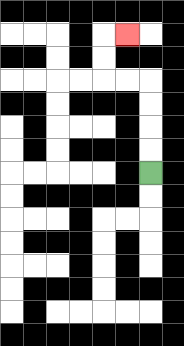{'start': '[6, 7]', 'end': '[5, 1]', 'path_directions': 'U,U,U,U,L,L,U,U,R', 'path_coordinates': '[[6, 7], [6, 6], [6, 5], [6, 4], [6, 3], [5, 3], [4, 3], [4, 2], [4, 1], [5, 1]]'}